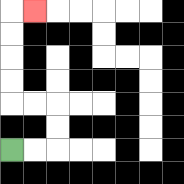{'start': '[0, 6]', 'end': '[1, 0]', 'path_directions': 'R,R,U,U,L,L,U,U,U,U,R', 'path_coordinates': '[[0, 6], [1, 6], [2, 6], [2, 5], [2, 4], [1, 4], [0, 4], [0, 3], [0, 2], [0, 1], [0, 0], [1, 0]]'}